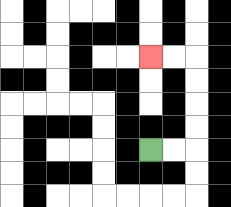{'start': '[6, 6]', 'end': '[6, 2]', 'path_directions': 'R,R,U,U,U,U,L,L', 'path_coordinates': '[[6, 6], [7, 6], [8, 6], [8, 5], [8, 4], [8, 3], [8, 2], [7, 2], [6, 2]]'}